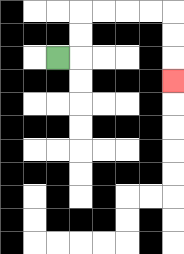{'start': '[2, 2]', 'end': '[7, 3]', 'path_directions': 'R,U,U,R,R,R,R,D,D,D', 'path_coordinates': '[[2, 2], [3, 2], [3, 1], [3, 0], [4, 0], [5, 0], [6, 0], [7, 0], [7, 1], [7, 2], [7, 3]]'}